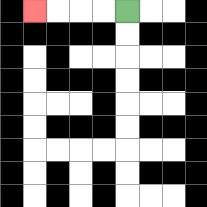{'start': '[5, 0]', 'end': '[1, 0]', 'path_directions': 'L,L,L,L', 'path_coordinates': '[[5, 0], [4, 0], [3, 0], [2, 0], [1, 0]]'}